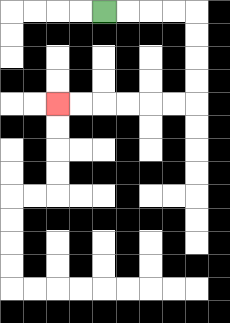{'start': '[4, 0]', 'end': '[2, 4]', 'path_directions': 'R,R,R,R,D,D,D,D,L,L,L,L,L,L', 'path_coordinates': '[[4, 0], [5, 0], [6, 0], [7, 0], [8, 0], [8, 1], [8, 2], [8, 3], [8, 4], [7, 4], [6, 4], [5, 4], [4, 4], [3, 4], [2, 4]]'}